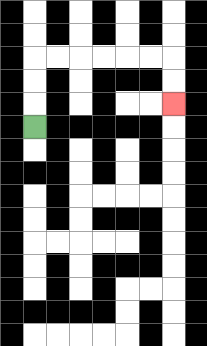{'start': '[1, 5]', 'end': '[7, 4]', 'path_directions': 'U,U,U,R,R,R,R,R,R,D,D', 'path_coordinates': '[[1, 5], [1, 4], [1, 3], [1, 2], [2, 2], [3, 2], [4, 2], [5, 2], [6, 2], [7, 2], [7, 3], [7, 4]]'}